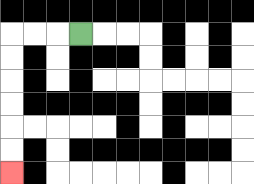{'start': '[3, 1]', 'end': '[0, 7]', 'path_directions': 'L,L,L,D,D,D,D,D,D', 'path_coordinates': '[[3, 1], [2, 1], [1, 1], [0, 1], [0, 2], [0, 3], [0, 4], [0, 5], [0, 6], [0, 7]]'}